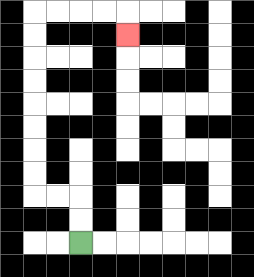{'start': '[3, 10]', 'end': '[5, 1]', 'path_directions': 'U,U,L,L,U,U,U,U,U,U,U,U,R,R,R,R,D', 'path_coordinates': '[[3, 10], [3, 9], [3, 8], [2, 8], [1, 8], [1, 7], [1, 6], [1, 5], [1, 4], [1, 3], [1, 2], [1, 1], [1, 0], [2, 0], [3, 0], [4, 0], [5, 0], [5, 1]]'}